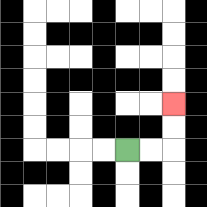{'start': '[5, 6]', 'end': '[7, 4]', 'path_directions': 'R,R,U,U', 'path_coordinates': '[[5, 6], [6, 6], [7, 6], [7, 5], [7, 4]]'}